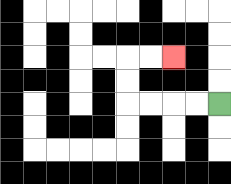{'start': '[9, 4]', 'end': '[7, 2]', 'path_directions': 'L,L,L,L,U,U,R,R', 'path_coordinates': '[[9, 4], [8, 4], [7, 4], [6, 4], [5, 4], [5, 3], [5, 2], [6, 2], [7, 2]]'}